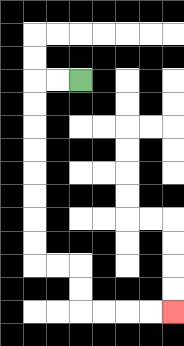{'start': '[3, 3]', 'end': '[7, 13]', 'path_directions': 'L,L,D,D,D,D,D,D,D,D,R,R,D,D,R,R,R,R', 'path_coordinates': '[[3, 3], [2, 3], [1, 3], [1, 4], [1, 5], [1, 6], [1, 7], [1, 8], [1, 9], [1, 10], [1, 11], [2, 11], [3, 11], [3, 12], [3, 13], [4, 13], [5, 13], [6, 13], [7, 13]]'}